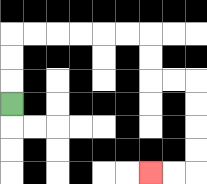{'start': '[0, 4]', 'end': '[6, 7]', 'path_directions': 'U,U,U,R,R,R,R,R,R,D,D,R,R,D,D,D,D,L,L', 'path_coordinates': '[[0, 4], [0, 3], [0, 2], [0, 1], [1, 1], [2, 1], [3, 1], [4, 1], [5, 1], [6, 1], [6, 2], [6, 3], [7, 3], [8, 3], [8, 4], [8, 5], [8, 6], [8, 7], [7, 7], [6, 7]]'}